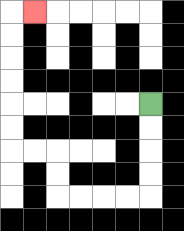{'start': '[6, 4]', 'end': '[1, 0]', 'path_directions': 'D,D,D,D,L,L,L,L,U,U,L,L,U,U,U,U,U,U,R', 'path_coordinates': '[[6, 4], [6, 5], [6, 6], [6, 7], [6, 8], [5, 8], [4, 8], [3, 8], [2, 8], [2, 7], [2, 6], [1, 6], [0, 6], [0, 5], [0, 4], [0, 3], [0, 2], [0, 1], [0, 0], [1, 0]]'}